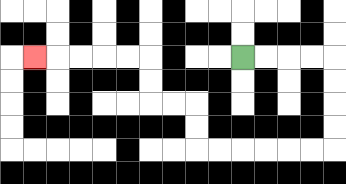{'start': '[10, 2]', 'end': '[1, 2]', 'path_directions': 'R,R,R,R,D,D,D,D,L,L,L,L,L,L,U,U,L,L,U,U,L,L,L,L,L', 'path_coordinates': '[[10, 2], [11, 2], [12, 2], [13, 2], [14, 2], [14, 3], [14, 4], [14, 5], [14, 6], [13, 6], [12, 6], [11, 6], [10, 6], [9, 6], [8, 6], [8, 5], [8, 4], [7, 4], [6, 4], [6, 3], [6, 2], [5, 2], [4, 2], [3, 2], [2, 2], [1, 2]]'}